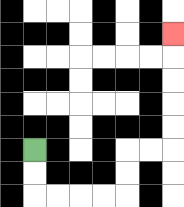{'start': '[1, 6]', 'end': '[7, 1]', 'path_directions': 'D,D,R,R,R,R,U,U,R,R,U,U,U,U,U', 'path_coordinates': '[[1, 6], [1, 7], [1, 8], [2, 8], [3, 8], [4, 8], [5, 8], [5, 7], [5, 6], [6, 6], [7, 6], [7, 5], [7, 4], [7, 3], [7, 2], [7, 1]]'}